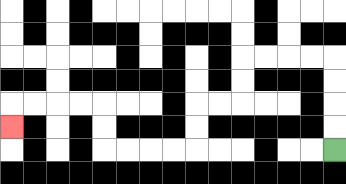{'start': '[14, 6]', 'end': '[0, 5]', 'path_directions': 'U,U,U,U,L,L,L,L,D,D,L,L,D,D,L,L,L,L,U,U,L,L,L,L,D', 'path_coordinates': '[[14, 6], [14, 5], [14, 4], [14, 3], [14, 2], [13, 2], [12, 2], [11, 2], [10, 2], [10, 3], [10, 4], [9, 4], [8, 4], [8, 5], [8, 6], [7, 6], [6, 6], [5, 6], [4, 6], [4, 5], [4, 4], [3, 4], [2, 4], [1, 4], [0, 4], [0, 5]]'}